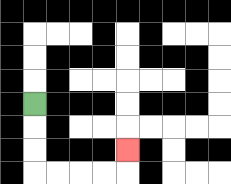{'start': '[1, 4]', 'end': '[5, 6]', 'path_directions': 'D,D,D,R,R,R,R,U', 'path_coordinates': '[[1, 4], [1, 5], [1, 6], [1, 7], [2, 7], [3, 7], [4, 7], [5, 7], [5, 6]]'}